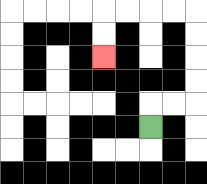{'start': '[6, 5]', 'end': '[4, 2]', 'path_directions': 'U,R,R,U,U,U,U,L,L,L,L,D,D', 'path_coordinates': '[[6, 5], [6, 4], [7, 4], [8, 4], [8, 3], [8, 2], [8, 1], [8, 0], [7, 0], [6, 0], [5, 0], [4, 0], [4, 1], [4, 2]]'}